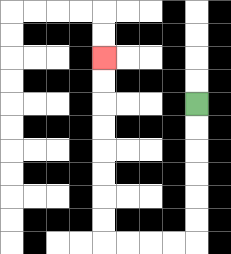{'start': '[8, 4]', 'end': '[4, 2]', 'path_directions': 'D,D,D,D,D,D,L,L,L,L,U,U,U,U,U,U,U,U', 'path_coordinates': '[[8, 4], [8, 5], [8, 6], [8, 7], [8, 8], [8, 9], [8, 10], [7, 10], [6, 10], [5, 10], [4, 10], [4, 9], [4, 8], [4, 7], [4, 6], [4, 5], [4, 4], [4, 3], [4, 2]]'}